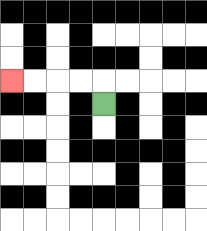{'start': '[4, 4]', 'end': '[0, 3]', 'path_directions': 'U,L,L,L,L', 'path_coordinates': '[[4, 4], [4, 3], [3, 3], [2, 3], [1, 3], [0, 3]]'}